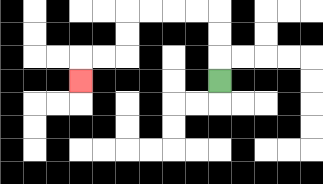{'start': '[9, 3]', 'end': '[3, 3]', 'path_directions': 'U,U,U,L,L,L,L,D,D,L,L,D', 'path_coordinates': '[[9, 3], [9, 2], [9, 1], [9, 0], [8, 0], [7, 0], [6, 0], [5, 0], [5, 1], [5, 2], [4, 2], [3, 2], [3, 3]]'}